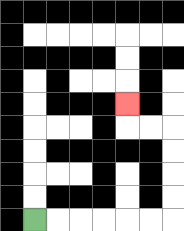{'start': '[1, 9]', 'end': '[5, 4]', 'path_directions': 'R,R,R,R,R,R,U,U,U,U,L,L,U', 'path_coordinates': '[[1, 9], [2, 9], [3, 9], [4, 9], [5, 9], [6, 9], [7, 9], [7, 8], [7, 7], [7, 6], [7, 5], [6, 5], [5, 5], [5, 4]]'}